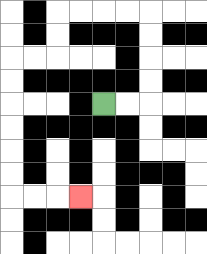{'start': '[4, 4]', 'end': '[3, 8]', 'path_directions': 'R,R,U,U,U,U,L,L,L,L,D,D,L,L,D,D,D,D,D,D,R,R,R', 'path_coordinates': '[[4, 4], [5, 4], [6, 4], [6, 3], [6, 2], [6, 1], [6, 0], [5, 0], [4, 0], [3, 0], [2, 0], [2, 1], [2, 2], [1, 2], [0, 2], [0, 3], [0, 4], [0, 5], [0, 6], [0, 7], [0, 8], [1, 8], [2, 8], [3, 8]]'}